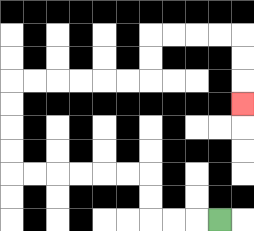{'start': '[9, 9]', 'end': '[10, 4]', 'path_directions': 'L,L,L,U,U,L,L,L,L,L,L,U,U,U,U,R,R,R,R,R,R,U,U,R,R,R,R,D,D,D', 'path_coordinates': '[[9, 9], [8, 9], [7, 9], [6, 9], [6, 8], [6, 7], [5, 7], [4, 7], [3, 7], [2, 7], [1, 7], [0, 7], [0, 6], [0, 5], [0, 4], [0, 3], [1, 3], [2, 3], [3, 3], [4, 3], [5, 3], [6, 3], [6, 2], [6, 1], [7, 1], [8, 1], [9, 1], [10, 1], [10, 2], [10, 3], [10, 4]]'}